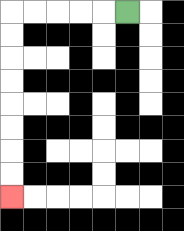{'start': '[5, 0]', 'end': '[0, 8]', 'path_directions': 'L,L,L,L,L,D,D,D,D,D,D,D,D', 'path_coordinates': '[[5, 0], [4, 0], [3, 0], [2, 0], [1, 0], [0, 0], [0, 1], [0, 2], [0, 3], [0, 4], [0, 5], [0, 6], [0, 7], [0, 8]]'}